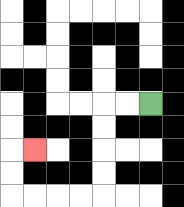{'start': '[6, 4]', 'end': '[1, 6]', 'path_directions': 'L,L,D,D,D,D,L,L,L,L,U,U,R', 'path_coordinates': '[[6, 4], [5, 4], [4, 4], [4, 5], [4, 6], [4, 7], [4, 8], [3, 8], [2, 8], [1, 8], [0, 8], [0, 7], [0, 6], [1, 6]]'}